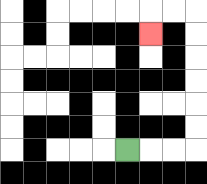{'start': '[5, 6]', 'end': '[6, 1]', 'path_directions': 'R,R,R,U,U,U,U,U,U,L,L,D', 'path_coordinates': '[[5, 6], [6, 6], [7, 6], [8, 6], [8, 5], [8, 4], [8, 3], [8, 2], [8, 1], [8, 0], [7, 0], [6, 0], [6, 1]]'}